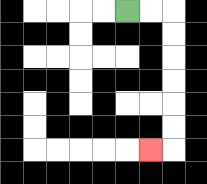{'start': '[5, 0]', 'end': '[6, 6]', 'path_directions': 'R,R,D,D,D,D,D,D,L', 'path_coordinates': '[[5, 0], [6, 0], [7, 0], [7, 1], [7, 2], [7, 3], [7, 4], [7, 5], [7, 6], [6, 6]]'}